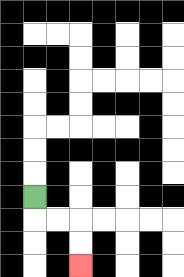{'start': '[1, 8]', 'end': '[3, 11]', 'path_directions': 'D,R,R,D,D', 'path_coordinates': '[[1, 8], [1, 9], [2, 9], [3, 9], [3, 10], [3, 11]]'}